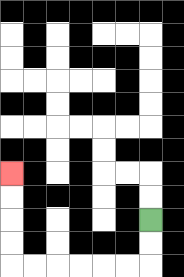{'start': '[6, 9]', 'end': '[0, 7]', 'path_directions': 'D,D,L,L,L,L,L,L,U,U,U,U', 'path_coordinates': '[[6, 9], [6, 10], [6, 11], [5, 11], [4, 11], [3, 11], [2, 11], [1, 11], [0, 11], [0, 10], [0, 9], [0, 8], [0, 7]]'}